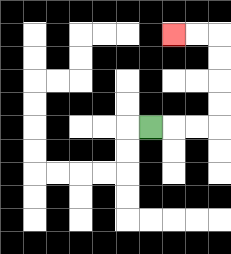{'start': '[6, 5]', 'end': '[7, 1]', 'path_directions': 'R,R,R,U,U,U,U,L,L', 'path_coordinates': '[[6, 5], [7, 5], [8, 5], [9, 5], [9, 4], [9, 3], [9, 2], [9, 1], [8, 1], [7, 1]]'}